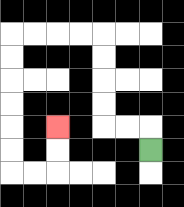{'start': '[6, 6]', 'end': '[2, 5]', 'path_directions': 'U,L,L,U,U,U,U,L,L,L,L,D,D,D,D,D,D,R,R,U,U', 'path_coordinates': '[[6, 6], [6, 5], [5, 5], [4, 5], [4, 4], [4, 3], [4, 2], [4, 1], [3, 1], [2, 1], [1, 1], [0, 1], [0, 2], [0, 3], [0, 4], [0, 5], [0, 6], [0, 7], [1, 7], [2, 7], [2, 6], [2, 5]]'}